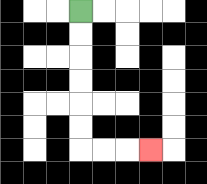{'start': '[3, 0]', 'end': '[6, 6]', 'path_directions': 'D,D,D,D,D,D,R,R,R', 'path_coordinates': '[[3, 0], [3, 1], [3, 2], [3, 3], [3, 4], [3, 5], [3, 6], [4, 6], [5, 6], [6, 6]]'}